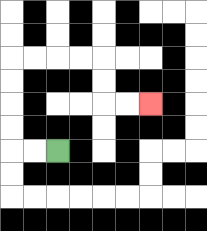{'start': '[2, 6]', 'end': '[6, 4]', 'path_directions': 'L,L,U,U,U,U,R,R,R,R,D,D,R,R', 'path_coordinates': '[[2, 6], [1, 6], [0, 6], [0, 5], [0, 4], [0, 3], [0, 2], [1, 2], [2, 2], [3, 2], [4, 2], [4, 3], [4, 4], [5, 4], [6, 4]]'}